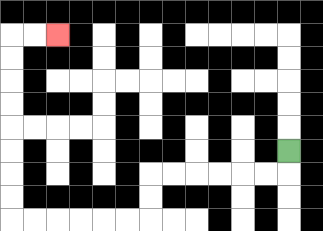{'start': '[12, 6]', 'end': '[2, 1]', 'path_directions': 'D,L,L,L,L,L,L,D,D,L,L,L,L,L,L,U,U,U,U,U,U,U,U,R,R', 'path_coordinates': '[[12, 6], [12, 7], [11, 7], [10, 7], [9, 7], [8, 7], [7, 7], [6, 7], [6, 8], [6, 9], [5, 9], [4, 9], [3, 9], [2, 9], [1, 9], [0, 9], [0, 8], [0, 7], [0, 6], [0, 5], [0, 4], [0, 3], [0, 2], [0, 1], [1, 1], [2, 1]]'}